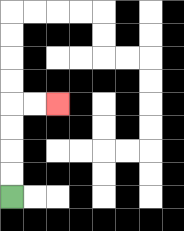{'start': '[0, 8]', 'end': '[2, 4]', 'path_directions': 'U,U,U,U,R,R', 'path_coordinates': '[[0, 8], [0, 7], [0, 6], [0, 5], [0, 4], [1, 4], [2, 4]]'}